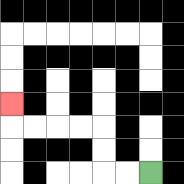{'start': '[6, 7]', 'end': '[0, 4]', 'path_directions': 'L,L,U,U,L,L,L,L,U', 'path_coordinates': '[[6, 7], [5, 7], [4, 7], [4, 6], [4, 5], [3, 5], [2, 5], [1, 5], [0, 5], [0, 4]]'}